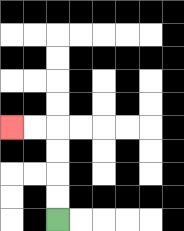{'start': '[2, 9]', 'end': '[0, 5]', 'path_directions': 'U,U,U,U,L,L', 'path_coordinates': '[[2, 9], [2, 8], [2, 7], [2, 6], [2, 5], [1, 5], [0, 5]]'}